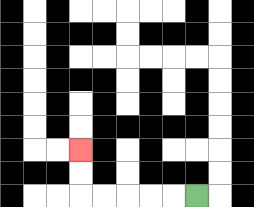{'start': '[8, 8]', 'end': '[3, 6]', 'path_directions': 'L,L,L,L,L,U,U', 'path_coordinates': '[[8, 8], [7, 8], [6, 8], [5, 8], [4, 8], [3, 8], [3, 7], [3, 6]]'}